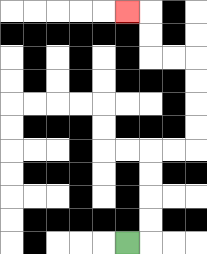{'start': '[5, 10]', 'end': '[5, 0]', 'path_directions': 'R,U,U,U,U,R,R,U,U,U,U,L,L,U,U,L', 'path_coordinates': '[[5, 10], [6, 10], [6, 9], [6, 8], [6, 7], [6, 6], [7, 6], [8, 6], [8, 5], [8, 4], [8, 3], [8, 2], [7, 2], [6, 2], [6, 1], [6, 0], [5, 0]]'}